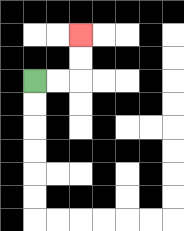{'start': '[1, 3]', 'end': '[3, 1]', 'path_directions': 'R,R,U,U', 'path_coordinates': '[[1, 3], [2, 3], [3, 3], [3, 2], [3, 1]]'}